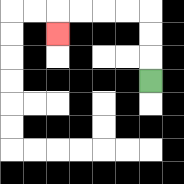{'start': '[6, 3]', 'end': '[2, 1]', 'path_directions': 'U,U,U,L,L,L,L,D', 'path_coordinates': '[[6, 3], [6, 2], [6, 1], [6, 0], [5, 0], [4, 0], [3, 0], [2, 0], [2, 1]]'}